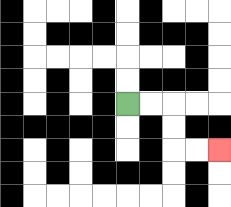{'start': '[5, 4]', 'end': '[9, 6]', 'path_directions': 'R,R,D,D,R,R', 'path_coordinates': '[[5, 4], [6, 4], [7, 4], [7, 5], [7, 6], [8, 6], [9, 6]]'}